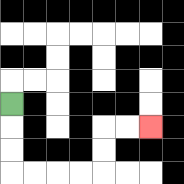{'start': '[0, 4]', 'end': '[6, 5]', 'path_directions': 'D,D,D,R,R,R,R,U,U,R,R', 'path_coordinates': '[[0, 4], [0, 5], [0, 6], [0, 7], [1, 7], [2, 7], [3, 7], [4, 7], [4, 6], [4, 5], [5, 5], [6, 5]]'}